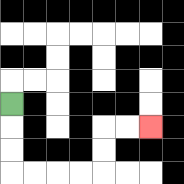{'start': '[0, 4]', 'end': '[6, 5]', 'path_directions': 'D,D,D,R,R,R,R,U,U,R,R', 'path_coordinates': '[[0, 4], [0, 5], [0, 6], [0, 7], [1, 7], [2, 7], [3, 7], [4, 7], [4, 6], [4, 5], [5, 5], [6, 5]]'}